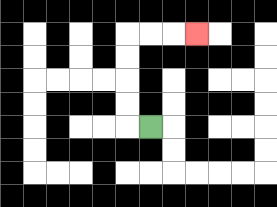{'start': '[6, 5]', 'end': '[8, 1]', 'path_directions': 'L,U,U,U,U,R,R,R', 'path_coordinates': '[[6, 5], [5, 5], [5, 4], [5, 3], [5, 2], [5, 1], [6, 1], [7, 1], [8, 1]]'}